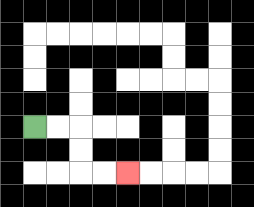{'start': '[1, 5]', 'end': '[5, 7]', 'path_directions': 'R,R,D,D,R,R', 'path_coordinates': '[[1, 5], [2, 5], [3, 5], [3, 6], [3, 7], [4, 7], [5, 7]]'}